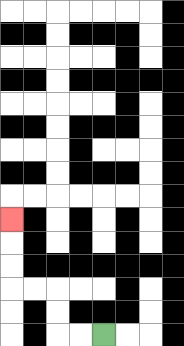{'start': '[4, 14]', 'end': '[0, 9]', 'path_directions': 'L,L,U,U,L,L,U,U,U', 'path_coordinates': '[[4, 14], [3, 14], [2, 14], [2, 13], [2, 12], [1, 12], [0, 12], [0, 11], [0, 10], [0, 9]]'}